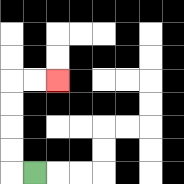{'start': '[1, 7]', 'end': '[2, 3]', 'path_directions': 'L,U,U,U,U,R,R', 'path_coordinates': '[[1, 7], [0, 7], [0, 6], [0, 5], [0, 4], [0, 3], [1, 3], [2, 3]]'}